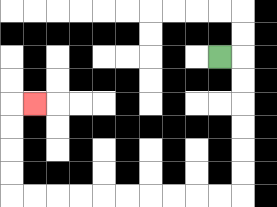{'start': '[9, 2]', 'end': '[1, 4]', 'path_directions': 'R,D,D,D,D,D,D,L,L,L,L,L,L,L,L,L,L,U,U,U,U,R', 'path_coordinates': '[[9, 2], [10, 2], [10, 3], [10, 4], [10, 5], [10, 6], [10, 7], [10, 8], [9, 8], [8, 8], [7, 8], [6, 8], [5, 8], [4, 8], [3, 8], [2, 8], [1, 8], [0, 8], [0, 7], [0, 6], [0, 5], [0, 4], [1, 4]]'}